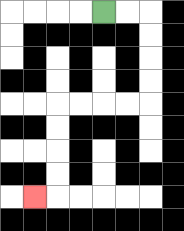{'start': '[4, 0]', 'end': '[1, 8]', 'path_directions': 'R,R,D,D,D,D,L,L,L,L,D,D,D,D,L', 'path_coordinates': '[[4, 0], [5, 0], [6, 0], [6, 1], [6, 2], [6, 3], [6, 4], [5, 4], [4, 4], [3, 4], [2, 4], [2, 5], [2, 6], [2, 7], [2, 8], [1, 8]]'}